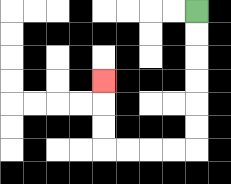{'start': '[8, 0]', 'end': '[4, 3]', 'path_directions': 'D,D,D,D,D,D,L,L,L,L,U,U,U', 'path_coordinates': '[[8, 0], [8, 1], [8, 2], [8, 3], [8, 4], [8, 5], [8, 6], [7, 6], [6, 6], [5, 6], [4, 6], [4, 5], [4, 4], [4, 3]]'}